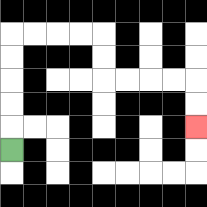{'start': '[0, 6]', 'end': '[8, 5]', 'path_directions': 'U,U,U,U,U,R,R,R,R,D,D,R,R,R,R,D,D', 'path_coordinates': '[[0, 6], [0, 5], [0, 4], [0, 3], [0, 2], [0, 1], [1, 1], [2, 1], [3, 1], [4, 1], [4, 2], [4, 3], [5, 3], [6, 3], [7, 3], [8, 3], [8, 4], [8, 5]]'}